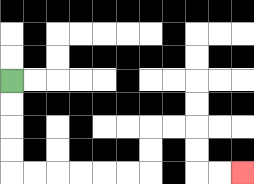{'start': '[0, 3]', 'end': '[10, 7]', 'path_directions': 'D,D,D,D,R,R,R,R,R,R,U,U,R,R,D,D,R,R', 'path_coordinates': '[[0, 3], [0, 4], [0, 5], [0, 6], [0, 7], [1, 7], [2, 7], [3, 7], [4, 7], [5, 7], [6, 7], [6, 6], [6, 5], [7, 5], [8, 5], [8, 6], [8, 7], [9, 7], [10, 7]]'}